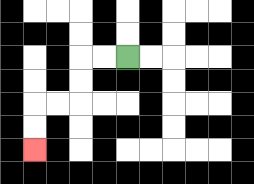{'start': '[5, 2]', 'end': '[1, 6]', 'path_directions': 'L,L,D,D,L,L,D,D', 'path_coordinates': '[[5, 2], [4, 2], [3, 2], [3, 3], [3, 4], [2, 4], [1, 4], [1, 5], [1, 6]]'}